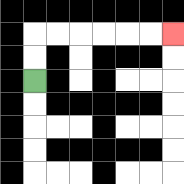{'start': '[1, 3]', 'end': '[7, 1]', 'path_directions': 'U,U,R,R,R,R,R,R', 'path_coordinates': '[[1, 3], [1, 2], [1, 1], [2, 1], [3, 1], [4, 1], [5, 1], [6, 1], [7, 1]]'}